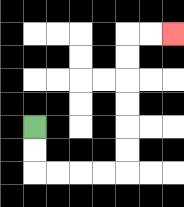{'start': '[1, 5]', 'end': '[7, 1]', 'path_directions': 'D,D,R,R,R,R,U,U,U,U,U,U,R,R', 'path_coordinates': '[[1, 5], [1, 6], [1, 7], [2, 7], [3, 7], [4, 7], [5, 7], [5, 6], [5, 5], [5, 4], [5, 3], [5, 2], [5, 1], [6, 1], [7, 1]]'}